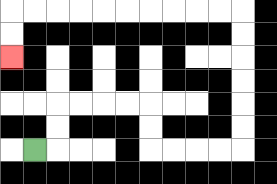{'start': '[1, 6]', 'end': '[0, 2]', 'path_directions': 'R,U,U,R,R,R,R,D,D,R,R,R,R,U,U,U,U,U,U,L,L,L,L,L,L,L,L,L,L,D,D', 'path_coordinates': '[[1, 6], [2, 6], [2, 5], [2, 4], [3, 4], [4, 4], [5, 4], [6, 4], [6, 5], [6, 6], [7, 6], [8, 6], [9, 6], [10, 6], [10, 5], [10, 4], [10, 3], [10, 2], [10, 1], [10, 0], [9, 0], [8, 0], [7, 0], [6, 0], [5, 0], [4, 0], [3, 0], [2, 0], [1, 0], [0, 0], [0, 1], [0, 2]]'}